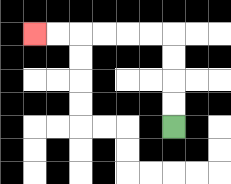{'start': '[7, 5]', 'end': '[1, 1]', 'path_directions': 'U,U,U,U,L,L,L,L,L,L', 'path_coordinates': '[[7, 5], [7, 4], [7, 3], [7, 2], [7, 1], [6, 1], [5, 1], [4, 1], [3, 1], [2, 1], [1, 1]]'}